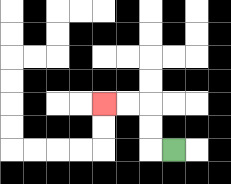{'start': '[7, 6]', 'end': '[4, 4]', 'path_directions': 'L,U,U,L,L', 'path_coordinates': '[[7, 6], [6, 6], [6, 5], [6, 4], [5, 4], [4, 4]]'}